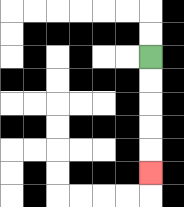{'start': '[6, 2]', 'end': '[6, 7]', 'path_directions': 'D,D,D,D,D', 'path_coordinates': '[[6, 2], [6, 3], [6, 4], [6, 5], [6, 6], [6, 7]]'}